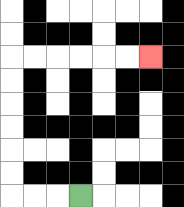{'start': '[3, 8]', 'end': '[6, 2]', 'path_directions': 'L,L,L,U,U,U,U,U,U,R,R,R,R,R,R', 'path_coordinates': '[[3, 8], [2, 8], [1, 8], [0, 8], [0, 7], [0, 6], [0, 5], [0, 4], [0, 3], [0, 2], [1, 2], [2, 2], [3, 2], [4, 2], [5, 2], [6, 2]]'}